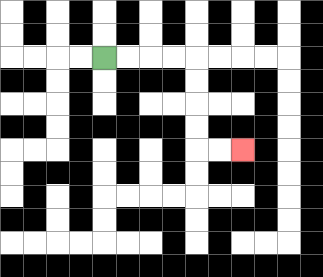{'start': '[4, 2]', 'end': '[10, 6]', 'path_directions': 'R,R,R,R,D,D,D,D,R,R', 'path_coordinates': '[[4, 2], [5, 2], [6, 2], [7, 2], [8, 2], [8, 3], [8, 4], [8, 5], [8, 6], [9, 6], [10, 6]]'}